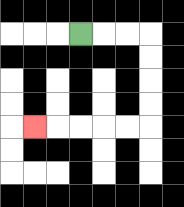{'start': '[3, 1]', 'end': '[1, 5]', 'path_directions': 'R,R,R,D,D,D,D,L,L,L,L,L', 'path_coordinates': '[[3, 1], [4, 1], [5, 1], [6, 1], [6, 2], [6, 3], [6, 4], [6, 5], [5, 5], [4, 5], [3, 5], [2, 5], [1, 5]]'}